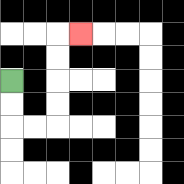{'start': '[0, 3]', 'end': '[3, 1]', 'path_directions': 'D,D,R,R,U,U,U,U,R', 'path_coordinates': '[[0, 3], [0, 4], [0, 5], [1, 5], [2, 5], [2, 4], [2, 3], [2, 2], [2, 1], [3, 1]]'}